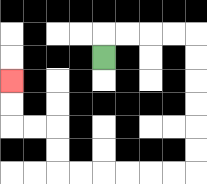{'start': '[4, 2]', 'end': '[0, 3]', 'path_directions': 'U,R,R,R,R,D,D,D,D,D,D,L,L,L,L,L,L,U,U,L,L,U,U', 'path_coordinates': '[[4, 2], [4, 1], [5, 1], [6, 1], [7, 1], [8, 1], [8, 2], [8, 3], [8, 4], [8, 5], [8, 6], [8, 7], [7, 7], [6, 7], [5, 7], [4, 7], [3, 7], [2, 7], [2, 6], [2, 5], [1, 5], [0, 5], [0, 4], [0, 3]]'}